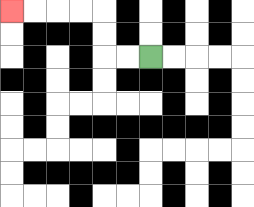{'start': '[6, 2]', 'end': '[0, 0]', 'path_directions': 'L,L,U,U,L,L,L,L', 'path_coordinates': '[[6, 2], [5, 2], [4, 2], [4, 1], [4, 0], [3, 0], [2, 0], [1, 0], [0, 0]]'}